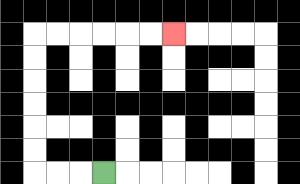{'start': '[4, 7]', 'end': '[7, 1]', 'path_directions': 'L,L,L,U,U,U,U,U,U,R,R,R,R,R,R', 'path_coordinates': '[[4, 7], [3, 7], [2, 7], [1, 7], [1, 6], [1, 5], [1, 4], [1, 3], [1, 2], [1, 1], [2, 1], [3, 1], [4, 1], [5, 1], [6, 1], [7, 1]]'}